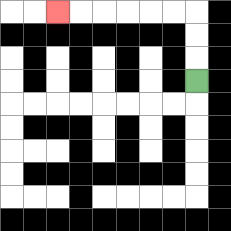{'start': '[8, 3]', 'end': '[2, 0]', 'path_directions': 'U,U,U,L,L,L,L,L,L', 'path_coordinates': '[[8, 3], [8, 2], [8, 1], [8, 0], [7, 0], [6, 0], [5, 0], [4, 0], [3, 0], [2, 0]]'}